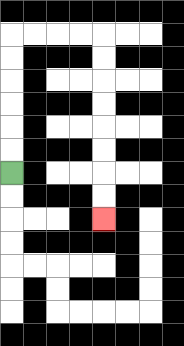{'start': '[0, 7]', 'end': '[4, 9]', 'path_directions': 'U,U,U,U,U,U,R,R,R,R,D,D,D,D,D,D,D,D', 'path_coordinates': '[[0, 7], [0, 6], [0, 5], [0, 4], [0, 3], [0, 2], [0, 1], [1, 1], [2, 1], [3, 1], [4, 1], [4, 2], [4, 3], [4, 4], [4, 5], [4, 6], [4, 7], [4, 8], [4, 9]]'}